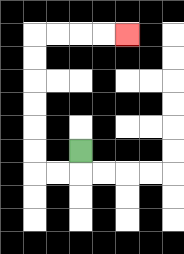{'start': '[3, 6]', 'end': '[5, 1]', 'path_directions': 'D,L,L,U,U,U,U,U,U,R,R,R,R', 'path_coordinates': '[[3, 6], [3, 7], [2, 7], [1, 7], [1, 6], [1, 5], [1, 4], [1, 3], [1, 2], [1, 1], [2, 1], [3, 1], [4, 1], [5, 1]]'}